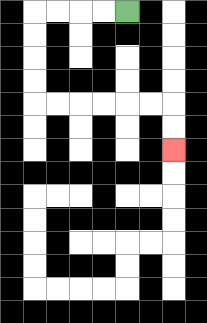{'start': '[5, 0]', 'end': '[7, 6]', 'path_directions': 'L,L,L,L,D,D,D,D,R,R,R,R,R,R,D,D', 'path_coordinates': '[[5, 0], [4, 0], [3, 0], [2, 0], [1, 0], [1, 1], [1, 2], [1, 3], [1, 4], [2, 4], [3, 4], [4, 4], [5, 4], [6, 4], [7, 4], [7, 5], [7, 6]]'}